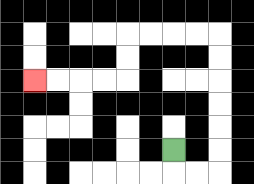{'start': '[7, 6]', 'end': '[1, 3]', 'path_directions': 'D,R,R,U,U,U,U,U,U,L,L,L,L,D,D,L,L,L,L', 'path_coordinates': '[[7, 6], [7, 7], [8, 7], [9, 7], [9, 6], [9, 5], [9, 4], [9, 3], [9, 2], [9, 1], [8, 1], [7, 1], [6, 1], [5, 1], [5, 2], [5, 3], [4, 3], [3, 3], [2, 3], [1, 3]]'}